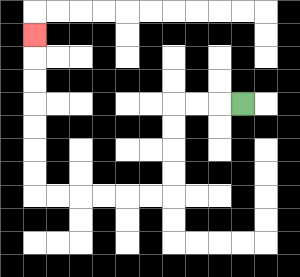{'start': '[10, 4]', 'end': '[1, 1]', 'path_directions': 'L,L,L,D,D,D,D,L,L,L,L,L,L,U,U,U,U,U,U,U', 'path_coordinates': '[[10, 4], [9, 4], [8, 4], [7, 4], [7, 5], [7, 6], [7, 7], [7, 8], [6, 8], [5, 8], [4, 8], [3, 8], [2, 8], [1, 8], [1, 7], [1, 6], [1, 5], [1, 4], [1, 3], [1, 2], [1, 1]]'}